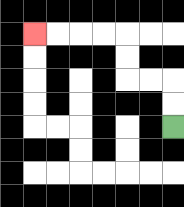{'start': '[7, 5]', 'end': '[1, 1]', 'path_directions': 'U,U,L,L,U,U,L,L,L,L', 'path_coordinates': '[[7, 5], [7, 4], [7, 3], [6, 3], [5, 3], [5, 2], [5, 1], [4, 1], [3, 1], [2, 1], [1, 1]]'}